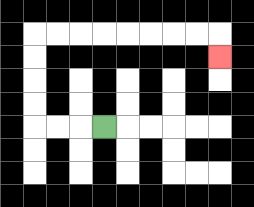{'start': '[4, 5]', 'end': '[9, 2]', 'path_directions': 'L,L,L,U,U,U,U,R,R,R,R,R,R,R,R,D', 'path_coordinates': '[[4, 5], [3, 5], [2, 5], [1, 5], [1, 4], [1, 3], [1, 2], [1, 1], [2, 1], [3, 1], [4, 1], [5, 1], [6, 1], [7, 1], [8, 1], [9, 1], [9, 2]]'}